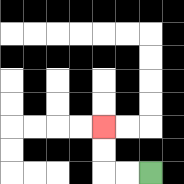{'start': '[6, 7]', 'end': '[4, 5]', 'path_directions': 'L,L,U,U', 'path_coordinates': '[[6, 7], [5, 7], [4, 7], [4, 6], [4, 5]]'}